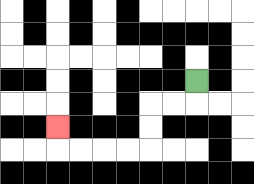{'start': '[8, 3]', 'end': '[2, 5]', 'path_directions': 'D,L,L,D,D,L,L,L,L,U', 'path_coordinates': '[[8, 3], [8, 4], [7, 4], [6, 4], [6, 5], [6, 6], [5, 6], [4, 6], [3, 6], [2, 6], [2, 5]]'}